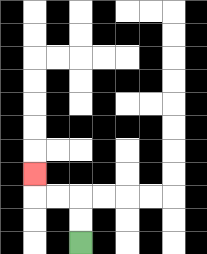{'start': '[3, 10]', 'end': '[1, 7]', 'path_directions': 'U,U,L,L,U', 'path_coordinates': '[[3, 10], [3, 9], [3, 8], [2, 8], [1, 8], [1, 7]]'}